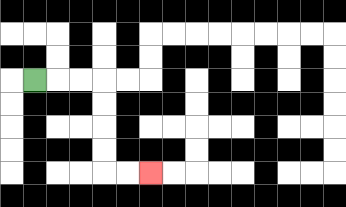{'start': '[1, 3]', 'end': '[6, 7]', 'path_directions': 'R,R,R,D,D,D,D,R,R', 'path_coordinates': '[[1, 3], [2, 3], [3, 3], [4, 3], [4, 4], [4, 5], [4, 6], [4, 7], [5, 7], [6, 7]]'}